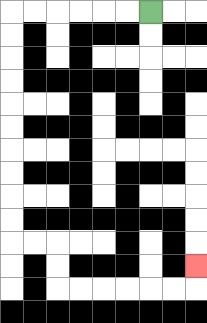{'start': '[6, 0]', 'end': '[8, 11]', 'path_directions': 'L,L,L,L,L,L,D,D,D,D,D,D,D,D,D,D,R,R,D,D,R,R,R,R,R,R,U', 'path_coordinates': '[[6, 0], [5, 0], [4, 0], [3, 0], [2, 0], [1, 0], [0, 0], [0, 1], [0, 2], [0, 3], [0, 4], [0, 5], [0, 6], [0, 7], [0, 8], [0, 9], [0, 10], [1, 10], [2, 10], [2, 11], [2, 12], [3, 12], [4, 12], [5, 12], [6, 12], [7, 12], [8, 12], [8, 11]]'}